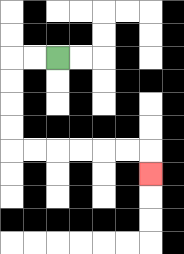{'start': '[2, 2]', 'end': '[6, 7]', 'path_directions': 'L,L,D,D,D,D,R,R,R,R,R,R,D', 'path_coordinates': '[[2, 2], [1, 2], [0, 2], [0, 3], [0, 4], [0, 5], [0, 6], [1, 6], [2, 6], [3, 6], [4, 6], [5, 6], [6, 6], [6, 7]]'}